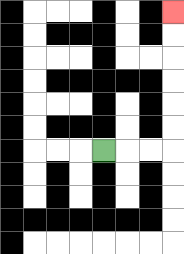{'start': '[4, 6]', 'end': '[7, 0]', 'path_directions': 'R,R,R,U,U,U,U,U,U', 'path_coordinates': '[[4, 6], [5, 6], [6, 6], [7, 6], [7, 5], [7, 4], [7, 3], [7, 2], [7, 1], [7, 0]]'}